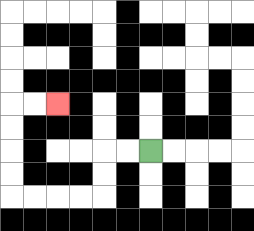{'start': '[6, 6]', 'end': '[2, 4]', 'path_directions': 'L,L,D,D,L,L,L,L,U,U,U,U,R,R', 'path_coordinates': '[[6, 6], [5, 6], [4, 6], [4, 7], [4, 8], [3, 8], [2, 8], [1, 8], [0, 8], [0, 7], [0, 6], [0, 5], [0, 4], [1, 4], [2, 4]]'}